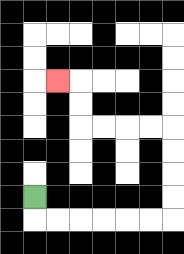{'start': '[1, 8]', 'end': '[2, 3]', 'path_directions': 'D,R,R,R,R,R,R,U,U,U,U,L,L,L,L,U,U,L', 'path_coordinates': '[[1, 8], [1, 9], [2, 9], [3, 9], [4, 9], [5, 9], [6, 9], [7, 9], [7, 8], [7, 7], [7, 6], [7, 5], [6, 5], [5, 5], [4, 5], [3, 5], [3, 4], [3, 3], [2, 3]]'}